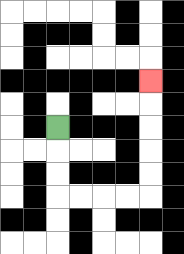{'start': '[2, 5]', 'end': '[6, 3]', 'path_directions': 'D,D,D,R,R,R,R,U,U,U,U,U', 'path_coordinates': '[[2, 5], [2, 6], [2, 7], [2, 8], [3, 8], [4, 8], [5, 8], [6, 8], [6, 7], [6, 6], [6, 5], [6, 4], [6, 3]]'}